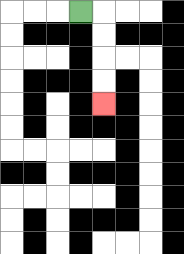{'start': '[3, 0]', 'end': '[4, 4]', 'path_directions': 'R,D,D,D,D', 'path_coordinates': '[[3, 0], [4, 0], [4, 1], [4, 2], [4, 3], [4, 4]]'}